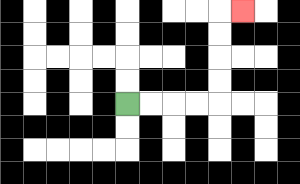{'start': '[5, 4]', 'end': '[10, 0]', 'path_directions': 'R,R,R,R,U,U,U,U,R', 'path_coordinates': '[[5, 4], [6, 4], [7, 4], [8, 4], [9, 4], [9, 3], [9, 2], [9, 1], [9, 0], [10, 0]]'}